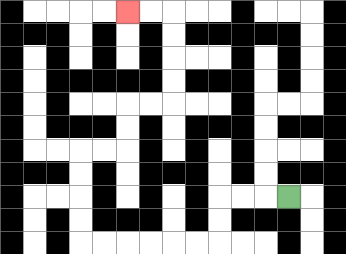{'start': '[12, 8]', 'end': '[5, 0]', 'path_directions': 'L,L,L,D,D,L,L,L,L,L,L,U,U,U,U,R,R,U,U,R,R,U,U,U,U,L,L', 'path_coordinates': '[[12, 8], [11, 8], [10, 8], [9, 8], [9, 9], [9, 10], [8, 10], [7, 10], [6, 10], [5, 10], [4, 10], [3, 10], [3, 9], [3, 8], [3, 7], [3, 6], [4, 6], [5, 6], [5, 5], [5, 4], [6, 4], [7, 4], [7, 3], [7, 2], [7, 1], [7, 0], [6, 0], [5, 0]]'}